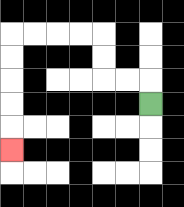{'start': '[6, 4]', 'end': '[0, 6]', 'path_directions': 'U,L,L,U,U,L,L,L,L,D,D,D,D,D', 'path_coordinates': '[[6, 4], [6, 3], [5, 3], [4, 3], [4, 2], [4, 1], [3, 1], [2, 1], [1, 1], [0, 1], [0, 2], [0, 3], [0, 4], [0, 5], [0, 6]]'}